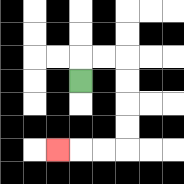{'start': '[3, 3]', 'end': '[2, 6]', 'path_directions': 'U,R,R,D,D,D,D,L,L,L', 'path_coordinates': '[[3, 3], [3, 2], [4, 2], [5, 2], [5, 3], [5, 4], [5, 5], [5, 6], [4, 6], [3, 6], [2, 6]]'}